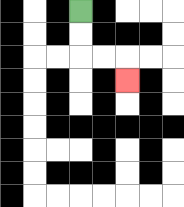{'start': '[3, 0]', 'end': '[5, 3]', 'path_directions': 'D,D,R,R,D', 'path_coordinates': '[[3, 0], [3, 1], [3, 2], [4, 2], [5, 2], [5, 3]]'}